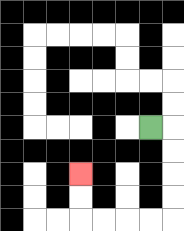{'start': '[6, 5]', 'end': '[3, 7]', 'path_directions': 'R,D,D,D,D,L,L,L,L,U,U', 'path_coordinates': '[[6, 5], [7, 5], [7, 6], [7, 7], [7, 8], [7, 9], [6, 9], [5, 9], [4, 9], [3, 9], [3, 8], [3, 7]]'}